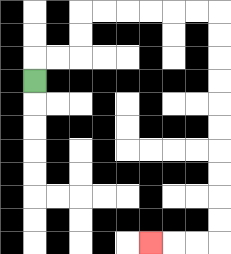{'start': '[1, 3]', 'end': '[6, 10]', 'path_directions': 'U,R,R,U,U,R,R,R,R,R,R,D,D,D,D,D,D,D,D,D,D,L,L,L', 'path_coordinates': '[[1, 3], [1, 2], [2, 2], [3, 2], [3, 1], [3, 0], [4, 0], [5, 0], [6, 0], [7, 0], [8, 0], [9, 0], [9, 1], [9, 2], [9, 3], [9, 4], [9, 5], [9, 6], [9, 7], [9, 8], [9, 9], [9, 10], [8, 10], [7, 10], [6, 10]]'}